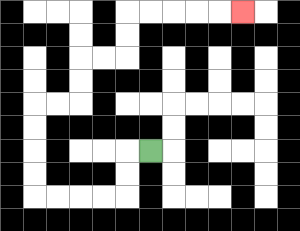{'start': '[6, 6]', 'end': '[10, 0]', 'path_directions': 'L,D,D,L,L,L,L,U,U,U,U,R,R,U,U,R,R,U,U,R,R,R,R,R', 'path_coordinates': '[[6, 6], [5, 6], [5, 7], [5, 8], [4, 8], [3, 8], [2, 8], [1, 8], [1, 7], [1, 6], [1, 5], [1, 4], [2, 4], [3, 4], [3, 3], [3, 2], [4, 2], [5, 2], [5, 1], [5, 0], [6, 0], [7, 0], [8, 0], [9, 0], [10, 0]]'}